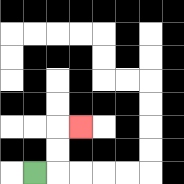{'start': '[1, 7]', 'end': '[3, 5]', 'path_directions': 'R,U,U,R', 'path_coordinates': '[[1, 7], [2, 7], [2, 6], [2, 5], [3, 5]]'}